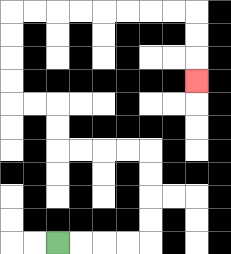{'start': '[2, 10]', 'end': '[8, 3]', 'path_directions': 'R,R,R,R,U,U,U,U,L,L,L,L,U,U,L,L,U,U,U,U,R,R,R,R,R,R,R,R,D,D,D', 'path_coordinates': '[[2, 10], [3, 10], [4, 10], [5, 10], [6, 10], [6, 9], [6, 8], [6, 7], [6, 6], [5, 6], [4, 6], [3, 6], [2, 6], [2, 5], [2, 4], [1, 4], [0, 4], [0, 3], [0, 2], [0, 1], [0, 0], [1, 0], [2, 0], [3, 0], [4, 0], [5, 0], [6, 0], [7, 0], [8, 0], [8, 1], [8, 2], [8, 3]]'}